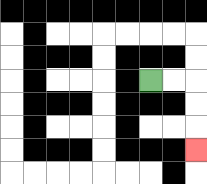{'start': '[6, 3]', 'end': '[8, 6]', 'path_directions': 'R,R,D,D,D', 'path_coordinates': '[[6, 3], [7, 3], [8, 3], [8, 4], [8, 5], [8, 6]]'}